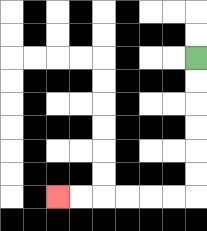{'start': '[8, 2]', 'end': '[2, 8]', 'path_directions': 'D,D,D,D,D,D,L,L,L,L,L,L', 'path_coordinates': '[[8, 2], [8, 3], [8, 4], [8, 5], [8, 6], [8, 7], [8, 8], [7, 8], [6, 8], [5, 8], [4, 8], [3, 8], [2, 8]]'}